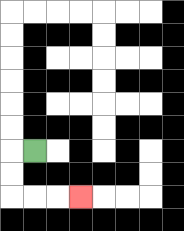{'start': '[1, 6]', 'end': '[3, 8]', 'path_directions': 'L,D,D,R,R,R', 'path_coordinates': '[[1, 6], [0, 6], [0, 7], [0, 8], [1, 8], [2, 8], [3, 8]]'}